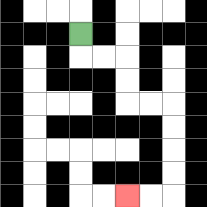{'start': '[3, 1]', 'end': '[5, 8]', 'path_directions': 'D,R,R,D,D,R,R,D,D,D,D,L,L', 'path_coordinates': '[[3, 1], [3, 2], [4, 2], [5, 2], [5, 3], [5, 4], [6, 4], [7, 4], [7, 5], [7, 6], [7, 7], [7, 8], [6, 8], [5, 8]]'}